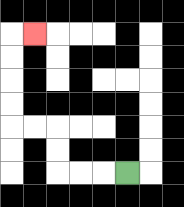{'start': '[5, 7]', 'end': '[1, 1]', 'path_directions': 'L,L,L,U,U,L,L,U,U,U,U,R', 'path_coordinates': '[[5, 7], [4, 7], [3, 7], [2, 7], [2, 6], [2, 5], [1, 5], [0, 5], [0, 4], [0, 3], [0, 2], [0, 1], [1, 1]]'}